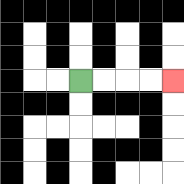{'start': '[3, 3]', 'end': '[7, 3]', 'path_directions': 'R,R,R,R', 'path_coordinates': '[[3, 3], [4, 3], [5, 3], [6, 3], [7, 3]]'}